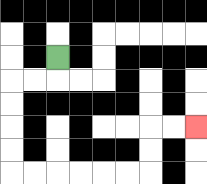{'start': '[2, 2]', 'end': '[8, 5]', 'path_directions': 'D,L,L,D,D,D,D,R,R,R,R,R,R,U,U,R,R', 'path_coordinates': '[[2, 2], [2, 3], [1, 3], [0, 3], [0, 4], [0, 5], [0, 6], [0, 7], [1, 7], [2, 7], [3, 7], [4, 7], [5, 7], [6, 7], [6, 6], [6, 5], [7, 5], [8, 5]]'}